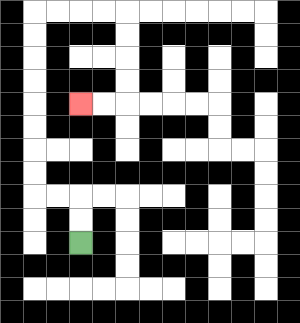{'start': '[3, 10]', 'end': '[3, 4]', 'path_directions': 'U,U,L,L,U,U,U,U,U,U,U,U,R,R,R,R,D,D,D,D,L,L', 'path_coordinates': '[[3, 10], [3, 9], [3, 8], [2, 8], [1, 8], [1, 7], [1, 6], [1, 5], [1, 4], [1, 3], [1, 2], [1, 1], [1, 0], [2, 0], [3, 0], [4, 0], [5, 0], [5, 1], [5, 2], [5, 3], [5, 4], [4, 4], [3, 4]]'}